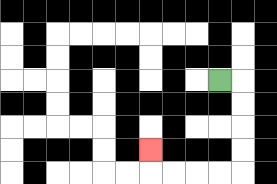{'start': '[9, 3]', 'end': '[6, 6]', 'path_directions': 'R,D,D,D,D,L,L,L,L,U', 'path_coordinates': '[[9, 3], [10, 3], [10, 4], [10, 5], [10, 6], [10, 7], [9, 7], [8, 7], [7, 7], [6, 7], [6, 6]]'}